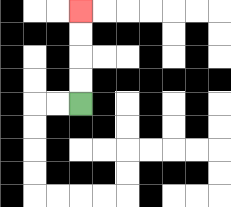{'start': '[3, 4]', 'end': '[3, 0]', 'path_directions': 'U,U,U,U', 'path_coordinates': '[[3, 4], [3, 3], [3, 2], [3, 1], [3, 0]]'}